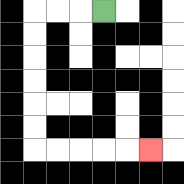{'start': '[4, 0]', 'end': '[6, 6]', 'path_directions': 'L,L,L,D,D,D,D,D,D,R,R,R,R,R', 'path_coordinates': '[[4, 0], [3, 0], [2, 0], [1, 0], [1, 1], [1, 2], [1, 3], [1, 4], [1, 5], [1, 6], [2, 6], [3, 6], [4, 6], [5, 6], [6, 6]]'}